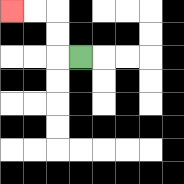{'start': '[3, 2]', 'end': '[0, 0]', 'path_directions': 'L,U,U,L,L', 'path_coordinates': '[[3, 2], [2, 2], [2, 1], [2, 0], [1, 0], [0, 0]]'}